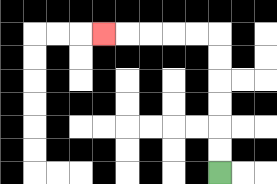{'start': '[9, 7]', 'end': '[4, 1]', 'path_directions': 'U,U,U,U,U,U,L,L,L,L,L', 'path_coordinates': '[[9, 7], [9, 6], [9, 5], [9, 4], [9, 3], [9, 2], [9, 1], [8, 1], [7, 1], [6, 1], [5, 1], [4, 1]]'}